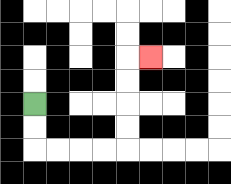{'start': '[1, 4]', 'end': '[6, 2]', 'path_directions': 'D,D,R,R,R,R,U,U,U,U,R', 'path_coordinates': '[[1, 4], [1, 5], [1, 6], [2, 6], [3, 6], [4, 6], [5, 6], [5, 5], [5, 4], [5, 3], [5, 2], [6, 2]]'}